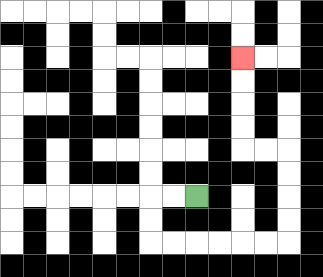{'start': '[8, 8]', 'end': '[10, 2]', 'path_directions': 'L,L,D,D,R,R,R,R,R,R,U,U,U,U,L,L,U,U,U,U', 'path_coordinates': '[[8, 8], [7, 8], [6, 8], [6, 9], [6, 10], [7, 10], [8, 10], [9, 10], [10, 10], [11, 10], [12, 10], [12, 9], [12, 8], [12, 7], [12, 6], [11, 6], [10, 6], [10, 5], [10, 4], [10, 3], [10, 2]]'}